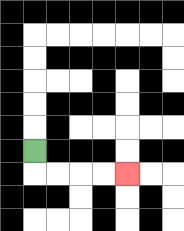{'start': '[1, 6]', 'end': '[5, 7]', 'path_directions': 'D,R,R,R,R', 'path_coordinates': '[[1, 6], [1, 7], [2, 7], [3, 7], [4, 7], [5, 7]]'}